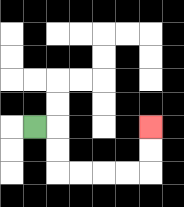{'start': '[1, 5]', 'end': '[6, 5]', 'path_directions': 'R,D,D,R,R,R,R,U,U', 'path_coordinates': '[[1, 5], [2, 5], [2, 6], [2, 7], [3, 7], [4, 7], [5, 7], [6, 7], [6, 6], [6, 5]]'}